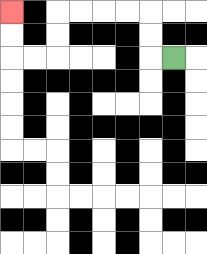{'start': '[7, 2]', 'end': '[0, 0]', 'path_directions': 'L,U,U,L,L,L,L,D,D,L,L,U,U', 'path_coordinates': '[[7, 2], [6, 2], [6, 1], [6, 0], [5, 0], [4, 0], [3, 0], [2, 0], [2, 1], [2, 2], [1, 2], [0, 2], [0, 1], [0, 0]]'}